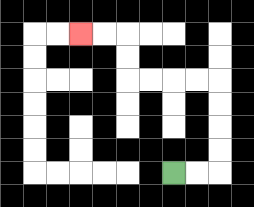{'start': '[7, 7]', 'end': '[3, 1]', 'path_directions': 'R,R,U,U,U,U,L,L,L,L,U,U,L,L', 'path_coordinates': '[[7, 7], [8, 7], [9, 7], [9, 6], [9, 5], [9, 4], [9, 3], [8, 3], [7, 3], [6, 3], [5, 3], [5, 2], [5, 1], [4, 1], [3, 1]]'}